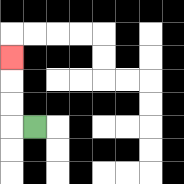{'start': '[1, 5]', 'end': '[0, 2]', 'path_directions': 'L,U,U,U', 'path_coordinates': '[[1, 5], [0, 5], [0, 4], [0, 3], [0, 2]]'}